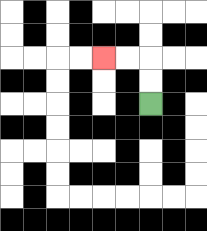{'start': '[6, 4]', 'end': '[4, 2]', 'path_directions': 'U,U,L,L', 'path_coordinates': '[[6, 4], [6, 3], [6, 2], [5, 2], [4, 2]]'}